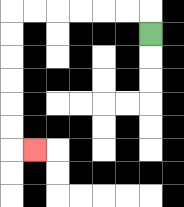{'start': '[6, 1]', 'end': '[1, 6]', 'path_directions': 'U,L,L,L,L,L,L,D,D,D,D,D,D,R', 'path_coordinates': '[[6, 1], [6, 0], [5, 0], [4, 0], [3, 0], [2, 0], [1, 0], [0, 0], [0, 1], [0, 2], [0, 3], [0, 4], [0, 5], [0, 6], [1, 6]]'}